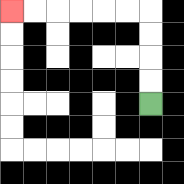{'start': '[6, 4]', 'end': '[0, 0]', 'path_directions': 'U,U,U,U,L,L,L,L,L,L', 'path_coordinates': '[[6, 4], [6, 3], [6, 2], [6, 1], [6, 0], [5, 0], [4, 0], [3, 0], [2, 0], [1, 0], [0, 0]]'}